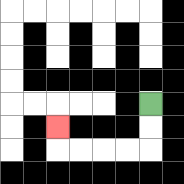{'start': '[6, 4]', 'end': '[2, 5]', 'path_directions': 'D,D,L,L,L,L,U', 'path_coordinates': '[[6, 4], [6, 5], [6, 6], [5, 6], [4, 6], [3, 6], [2, 6], [2, 5]]'}